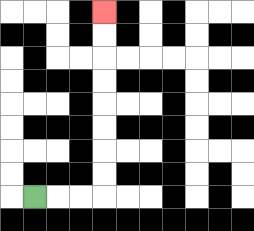{'start': '[1, 8]', 'end': '[4, 0]', 'path_directions': 'R,R,R,U,U,U,U,U,U,U,U', 'path_coordinates': '[[1, 8], [2, 8], [3, 8], [4, 8], [4, 7], [4, 6], [4, 5], [4, 4], [4, 3], [4, 2], [4, 1], [4, 0]]'}